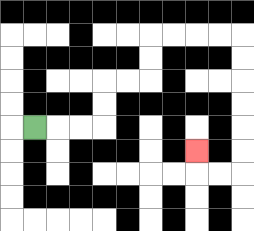{'start': '[1, 5]', 'end': '[8, 6]', 'path_directions': 'R,R,R,U,U,R,R,U,U,R,R,R,R,D,D,D,D,D,D,L,L,U', 'path_coordinates': '[[1, 5], [2, 5], [3, 5], [4, 5], [4, 4], [4, 3], [5, 3], [6, 3], [6, 2], [6, 1], [7, 1], [8, 1], [9, 1], [10, 1], [10, 2], [10, 3], [10, 4], [10, 5], [10, 6], [10, 7], [9, 7], [8, 7], [8, 6]]'}